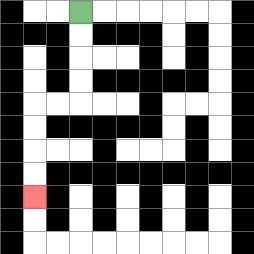{'start': '[3, 0]', 'end': '[1, 8]', 'path_directions': 'D,D,D,D,L,L,D,D,D,D', 'path_coordinates': '[[3, 0], [3, 1], [3, 2], [3, 3], [3, 4], [2, 4], [1, 4], [1, 5], [1, 6], [1, 7], [1, 8]]'}